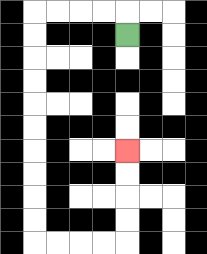{'start': '[5, 1]', 'end': '[5, 6]', 'path_directions': 'U,L,L,L,L,D,D,D,D,D,D,D,D,D,D,R,R,R,R,U,U,U,U', 'path_coordinates': '[[5, 1], [5, 0], [4, 0], [3, 0], [2, 0], [1, 0], [1, 1], [1, 2], [1, 3], [1, 4], [1, 5], [1, 6], [1, 7], [1, 8], [1, 9], [1, 10], [2, 10], [3, 10], [4, 10], [5, 10], [5, 9], [5, 8], [5, 7], [5, 6]]'}